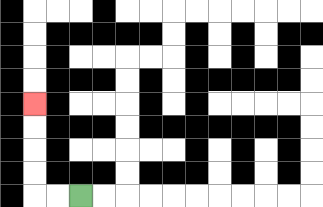{'start': '[3, 8]', 'end': '[1, 4]', 'path_directions': 'L,L,U,U,U,U', 'path_coordinates': '[[3, 8], [2, 8], [1, 8], [1, 7], [1, 6], [1, 5], [1, 4]]'}